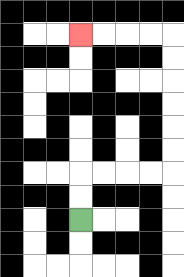{'start': '[3, 9]', 'end': '[3, 1]', 'path_directions': 'U,U,R,R,R,R,U,U,U,U,U,U,L,L,L,L', 'path_coordinates': '[[3, 9], [3, 8], [3, 7], [4, 7], [5, 7], [6, 7], [7, 7], [7, 6], [7, 5], [7, 4], [7, 3], [7, 2], [7, 1], [6, 1], [5, 1], [4, 1], [3, 1]]'}